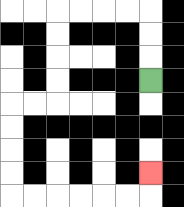{'start': '[6, 3]', 'end': '[6, 7]', 'path_directions': 'U,U,U,L,L,L,L,D,D,D,D,L,L,D,D,D,D,R,R,R,R,R,R,U', 'path_coordinates': '[[6, 3], [6, 2], [6, 1], [6, 0], [5, 0], [4, 0], [3, 0], [2, 0], [2, 1], [2, 2], [2, 3], [2, 4], [1, 4], [0, 4], [0, 5], [0, 6], [0, 7], [0, 8], [1, 8], [2, 8], [3, 8], [4, 8], [5, 8], [6, 8], [6, 7]]'}